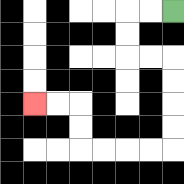{'start': '[7, 0]', 'end': '[1, 4]', 'path_directions': 'L,L,D,D,R,R,D,D,D,D,L,L,L,L,U,U,L,L', 'path_coordinates': '[[7, 0], [6, 0], [5, 0], [5, 1], [5, 2], [6, 2], [7, 2], [7, 3], [7, 4], [7, 5], [7, 6], [6, 6], [5, 6], [4, 6], [3, 6], [3, 5], [3, 4], [2, 4], [1, 4]]'}